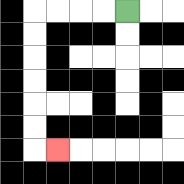{'start': '[5, 0]', 'end': '[2, 6]', 'path_directions': 'L,L,L,L,D,D,D,D,D,D,R', 'path_coordinates': '[[5, 0], [4, 0], [3, 0], [2, 0], [1, 0], [1, 1], [1, 2], [1, 3], [1, 4], [1, 5], [1, 6], [2, 6]]'}